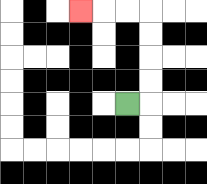{'start': '[5, 4]', 'end': '[3, 0]', 'path_directions': 'R,U,U,U,U,L,L,L', 'path_coordinates': '[[5, 4], [6, 4], [6, 3], [6, 2], [6, 1], [6, 0], [5, 0], [4, 0], [3, 0]]'}